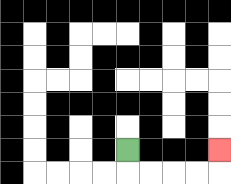{'start': '[5, 6]', 'end': '[9, 6]', 'path_directions': 'D,R,R,R,R,U', 'path_coordinates': '[[5, 6], [5, 7], [6, 7], [7, 7], [8, 7], [9, 7], [9, 6]]'}